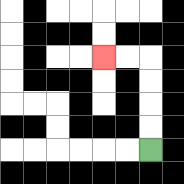{'start': '[6, 6]', 'end': '[4, 2]', 'path_directions': 'U,U,U,U,L,L', 'path_coordinates': '[[6, 6], [6, 5], [6, 4], [6, 3], [6, 2], [5, 2], [4, 2]]'}